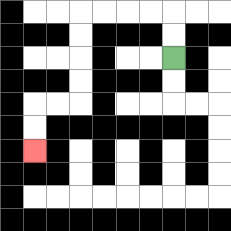{'start': '[7, 2]', 'end': '[1, 6]', 'path_directions': 'U,U,L,L,L,L,D,D,D,D,L,L,D,D', 'path_coordinates': '[[7, 2], [7, 1], [7, 0], [6, 0], [5, 0], [4, 0], [3, 0], [3, 1], [3, 2], [3, 3], [3, 4], [2, 4], [1, 4], [1, 5], [1, 6]]'}